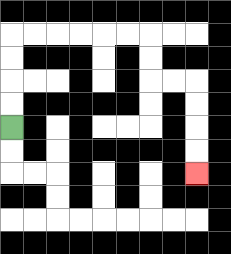{'start': '[0, 5]', 'end': '[8, 7]', 'path_directions': 'U,U,U,U,R,R,R,R,R,R,D,D,R,R,D,D,D,D', 'path_coordinates': '[[0, 5], [0, 4], [0, 3], [0, 2], [0, 1], [1, 1], [2, 1], [3, 1], [4, 1], [5, 1], [6, 1], [6, 2], [6, 3], [7, 3], [8, 3], [8, 4], [8, 5], [8, 6], [8, 7]]'}